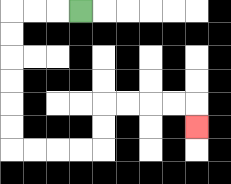{'start': '[3, 0]', 'end': '[8, 5]', 'path_directions': 'L,L,L,D,D,D,D,D,D,R,R,R,R,U,U,R,R,R,R,D', 'path_coordinates': '[[3, 0], [2, 0], [1, 0], [0, 0], [0, 1], [0, 2], [0, 3], [0, 4], [0, 5], [0, 6], [1, 6], [2, 6], [3, 6], [4, 6], [4, 5], [4, 4], [5, 4], [6, 4], [7, 4], [8, 4], [8, 5]]'}